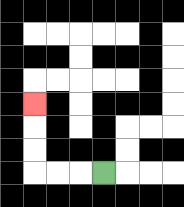{'start': '[4, 7]', 'end': '[1, 4]', 'path_directions': 'L,L,L,U,U,U', 'path_coordinates': '[[4, 7], [3, 7], [2, 7], [1, 7], [1, 6], [1, 5], [1, 4]]'}